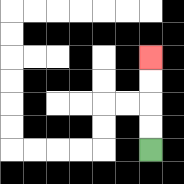{'start': '[6, 6]', 'end': '[6, 2]', 'path_directions': 'U,U,U,U', 'path_coordinates': '[[6, 6], [6, 5], [6, 4], [6, 3], [6, 2]]'}